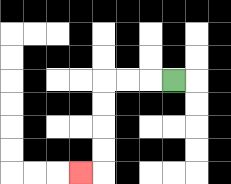{'start': '[7, 3]', 'end': '[3, 7]', 'path_directions': 'L,L,L,D,D,D,D,L', 'path_coordinates': '[[7, 3], [6, 3], [5, 3], [4, 3], [4, 4], [4, 5], [4, 6], [4, 7], [3, 7]]'}